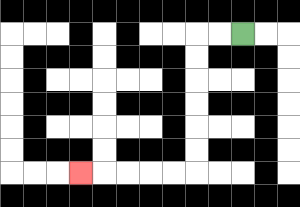{'start': '[10, 1]', 'end': '[3, 7]', 'path_directions': 'L,L,D,D,D,D,D,D,L,L,L,L,L', 'path_coordinates': '[[10, 1], [9, 1], [8, 1], [8, 2], [8, 3], [8, 4], [8, 5], [8, 6], [8, 7], [7, 7], [6, 7], [5, 7], [4, 7], [3, 7]]'}